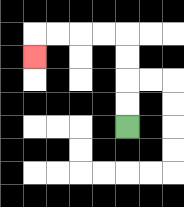{'start': '[5, 5]', 'end': '[1, 2]', 'path_directions': 'U,U,U,U,L,L,L,L,D', 'path_coordinates': '[[5, 5], [5, 4], [5, 3], [5, 2], [5, 1], [4, 1], [3, 1], [2, 1], [1, 1], [1, 2]]'}